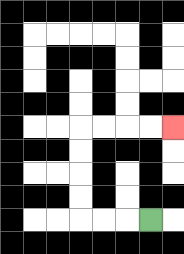{'start': '[6, 9]', 'end': '[7, 5]', 'path_directions': 'L,L,L,U,U,U,U,R,R,R,R', 'path_coordinates': '[[6, 9], [5, 9], [4, 9], [3, 9], [3, 8], [3, 7], [3, 6], [3, 5], [4, 5], [5, 5], [6, 5], [7, 5]]'}